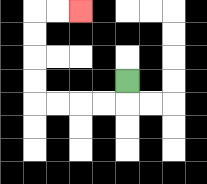{'start': '[5, 3]', 'end': '[3, 0]', 'path_directions': 'D,L,L,L,L,U,U,U,U,R,R', 'path_coordinates': '[[5, 3], [5, 4], [4, 4], [3, 4], [2, 4], [1, 4], [1, 3], [1, 2], [1, 1], [1, 0], [2, 0], [3, 0]]'}